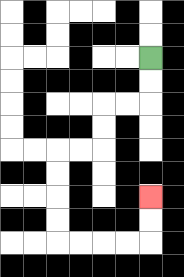{'start': '[6, 2]', 'end': '[6, 8]', 'path_directions': 'D,D,L,L,D,D,L,L,D,D,D,D,R,R,R,R,U,U', 'path_coordinates': '[[6, 2], [6, 3], [6, 4], [5, 4], [4, 4], [4, 5], [4, 6], [3, 6], [2, 6], [2, 7], [2, 8], [2, 9], [2, 10], [3, 10], [4, 10], [5, 10], [6, 10], [6, 9], [6, 8]]'}